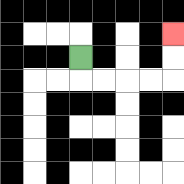{'start': '[3, 2]', 'end': '[7, 1]', 'path_directions': 'D,R,R,R,R,U,U', 'path_coordinates': '[[3, 2], [3, 3], [4, 3], [5, 3], [6, 3], [7, 3], [7, 2], [7, 1]]'}